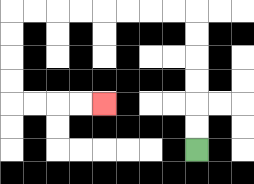{'start': '[8, 6]', 'end': '[4, 4]', 'path_directions': 'U,U,U,U,U,U,L,L,L,L,L,L,L,L,D,D,D,D,R,R,R,R', 'path_coordinates': '[[8, 6], [8, 5], [8, 4], [8, 3], [8, 2], [8, 1], [8, 0], [7, 0], [6, 0], [5, 0], [4, 0], [3, 0], [2, 0], [1, 0], [0, 0], [0, 1], [0, 2], [0, 3], [0, 4], [1, 4], [2, 4], [3, 4], [4, 4]]'}